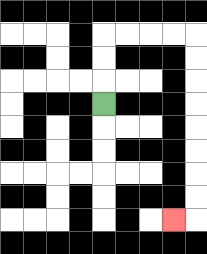{'start': '[4, 4]', 'end': '[7, 9]', 'path_directions': 'U,U,U,R,R,R,R,D,D,D,D,D,D,D,D,L', 'path_coordinates': '[[4, 4], [4, 3], [4, 2], [4, 1], [5, 1], [6, 1], [7, 1], [8, 1], [8, 2], [8, 3], [8, 4], [8, 5], [8, 6], [8, 7], [8, 8], [8, 9], [7, 9]]'}